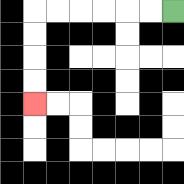{'start': '[7, 0]', 'end': '[1, 4]', 'path_directions': 'L,L,L,L,L,L,D,D,D,D', 'path_coordinates': '[[7, 0], [6, 0], [5, 0], [4, 0], [3, 0], [2, 0], [1, 0], [1, 1], [1, 2], [1, 3], [1, 4]]'}